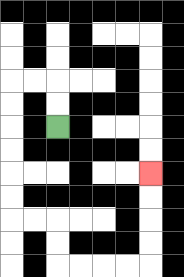{'start': '[2, 5]', 'end': '[6, 7]', 'path_directions': 'U,U,L,L,D,D,D,D,D,D,R,R,D,D,R,R,R,R,U,U,U,U', 'path_coordinates': '[[2, 5], [2, 4], [2, 3], [1, 3], [0, 3], [0, 4], [0, 5], [0, 6], [0, 7], [0, 8], [0, 9], [1, 9], [2, 9], [2, 10], [2, 11], [3, 11], [4, 11], [5, 11], [6, 11], [6, 10], [6, 9], [6, 8], [6, 7]]'}